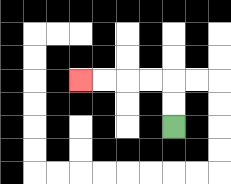{'start': '[7, 5]', 'end': '[3, 3]', 'path_directions': 'U,U,L,L,L,L', 'path_coordinates': '[[7, 5], [7, 4], [7, 3], [6, 3], [5, 3], [4, 3], [3, 3]]'}